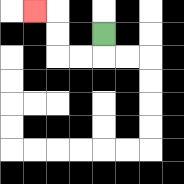{'start': '[4, 1]', 'end': '[1, 0]', 'path_directions': 'D,L,L,U,U,L', 'path_coordinates': '[[4, 1], [4, 2], [3, 2], [2, 2], [2, 1], [2, 0], [1, 0]]'}